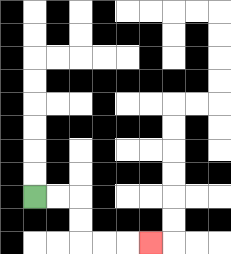{'start': '[1, 8]', 'end': '[6, 10]', 'path_directions': 'R,R,D,D,R,R,R', 'path_coordinates': '[[1, 8], [2, 8], [3, 8], [3, 9], [3, 10], [4, 10], [5, 10], [6, 10]]'}